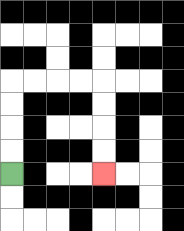{'start': '[0, 7]', 'end': '[4, 7]', 'path_directions': 'U,U,U,U,R,R,R,R,D,D,D,D', 'path_coordinates': '[[0, 7], [0, 6], [0, 5], [0, 4], [0, 3], [1, 3], [2, 3], [3, 3], [4, 3], [4, 4], [4, 5], [4, 6], [4, 7]]'}